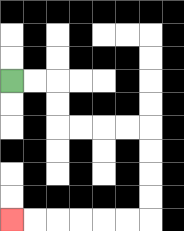{'start': '[0, 3]', 'end': '[0, 9]', 'path_directions': 'R,R,D,D,R,R,R,R,D,D,D,D,L,L,L,L,L,L', 'path_coordinates': '[[0, 3], [1, 3], [2, 3], [2, 4], [2, 5], [3, 5], [4, 5], [5, 5], [6, 5], [6, 6], [6, 7], [6, 8], [6, 9], [5, 9], [4, 9], [3, 9], [2, 9], [1, 9], [0, 9]]'}